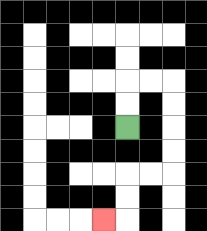{'start': '[5, 5]', 'end': '[4, 9]', 'path_directions': 'U,U,R,R,D,D,D,D,L,L,D,D,L', 'path_coordinates': '[[5, 5], [5, 4], [5, 3], [6, 3], [7, 3], [7, 4], [7, 5], [7, 6], [7, 7], [6, 7], [5, 7], [5, 8], [5, 9], [4, 9]]'}